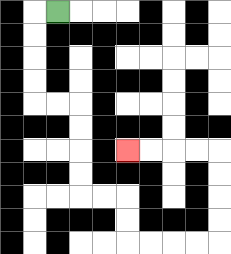{'start': '[2, 0]', 'end': '[5, 6]', 'path_directions': 'L,D,D,D,D,R,R,D,D,D,D,R,R,D,D,R,R,R,R,U,U,U,U,L,L,L,L', 'path_coordinates': '[[2, 0], [1, 0], [1, 1], [1, 2], [1, 3], [1, 4], [2, 4], [3, 4], [3, 5], [3, 6], [3, 7], [3, 8], [4, 8], [5, 8], [5, 9], [5, 10], [6, 10], [7, 10], [8, 10], [9, 10], [9, 9], [9, 8], [9, 7], [9, 6], [8, 6], [7, 6], [6, 6], [5, 6]]'}